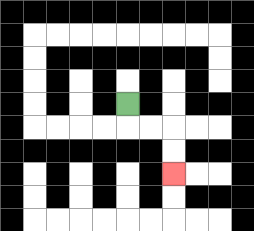{'start': '[5, 4]', 'end': '[7, 7]', 'path_directions': 'D,R,R,D,D', 'path_coordinates': '[[5, 4], [5, 5], [6, 5], [7, 5], [7, 6], [7, 7]]'}